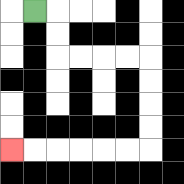{'start': '[1, 0]', 'end': '[0, 6]', 'path_directions': 'R,D,D,R,R,R,R,D,D,D,D,L,L,L,L,L,L', 'path_coordinates': '[[1, 0], [2, 0], [2, 1], [2, 2], [3, 2], [4, 2], [5, 2], [6, 2], [6, 3], [6, 4], [6, 5], [6, 6], [5, 6], [4, 6], [3, 6], [2, 6], [1, 6], [0, 6]]'}